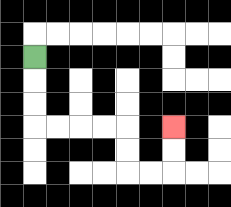{'start': '[1, 2]', 'end': '[7, 5]', 'path_directions': 'D,D,D,R,R,R,R,D,D,R,R,U,U', 'path_coordinates': '[[1, 2], [1, 3], [1, 4], [1, 5], [2, 5], [3, 5], [4, 5], [5, 5], [5, 6], [5, 7], [6, 7], [7, 7], [7, 6], [7, 5]]'}